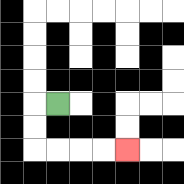{'start': '[2, 4]', 'end': '[5, 6]', 'path_directions': 'L,D,D,R,R,R,R', 'path_coordinates': '[[2, 4], [1, 4], [1, 5], [1, 6], [2, 6], [3, 6], [4, 6], [5, 6]]'}